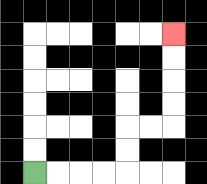{'start': '[1, 7]', 'end': '[7, 1]', 'path_directions': 'R,R,R,R,U,U,R,R,U,U,U,U', 'path_coordinates': '[[1, 7], [2, 7], [3, 7], [4, 7], [5, 7], [5, 6], [5, 5], [6, 5], [7, 5], [7, 4], [7, 3], [7, 2], [7, 1]]'}